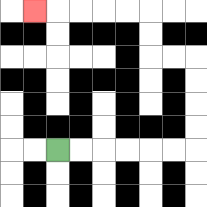{'start': '[2, 6]', 'end': '[1, 0]', 'path_directions': 'R,R,R,R,R,R,U,U,U,U,L,L,U,U,L,L,L,L,L', 'path_coordinates': '[[2, 6], [3, 6], [4, 6], [5, 6], [6, 6], [7, 6], [8, 6], [8, 5], [8, 4], [8, 3], [8, 2], [7, 2], [6, 2], [6, 1], [6, 0], [5, 0], [4, 0], [3, 0], [2, 0], [1, 0]]'}